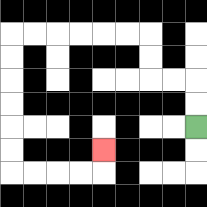{'start': '[8, 5]', 'end': '[4, 6]', 'path_directions': 'U,U,L,L,U,U,L,L,L,L,L,L,D,D,D,D,D,D,R,R,R,R,U', 'path_coordinates': '[[8, 5], [8, 4], [8, 3], [7, 3], [6, 3], [6, 2], [6, 1], [5, 1], [4, 1], [3, 1], [2, 1], [1, 1], [0, 1], [0, 2], [0, 3], [0, 4], [0, 5], [0, 6], [0, 7], [1, 7], [2, 7], [3, 7], [4, 7], [4, 6]]'}